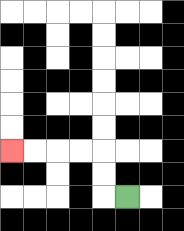{'start': '[5, 8]', 'end': '[0, 6]', 'path_directions': 'L,U,U,L,L,L,L', 'path_coordinates': '[[5, 8], [4, 8], [4, 7], [4, 6], [3, 6], [2, 6], [1, 6], [0, 6]]'}